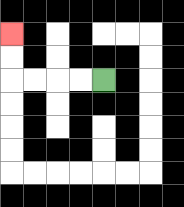{'start': '[4, 3]', 'end': '[0, 1]', 'path_directions': 'L,L,L,L,U,U', 'path_coordinates': '[[4, 3], [3, 3], [2, 3], [1, 3], [0, 3], [0, 2], [0, 1]]'}